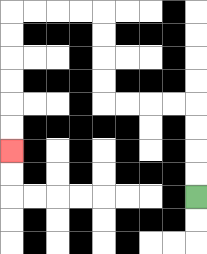{'start': '[8, 8]', 'end': '[0, 6]', 'path_directions': 'U,U,U,U,L,L,L,L,U,U,U,U,L,L,L,L,D,D,D,D,D,D', 'path_coordinates': '[[8, 8], [8, 7], [8, 6], [8, 5], [8, 4], [7, 4], [6, 4], [5, 4], [4, 4], [4, 3], [4, 2], [4, 1], [4, 0], [3, 0], [2, 0], [1, 0], [0, 0], [0, 1], [0, 2], [0, 3], [0, 4], [0, 5], [0, 6]]'}